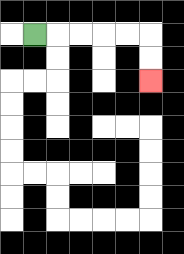{'start': '[1, 1]', 'end': '[6, 3]', 'path_directions': 'R,R,R,R,R,D,D', 'path_coordinates': '[[1, 1], [2, 1], [3, 1], [4, 1], [5, 1], [6, 1], [6, 2], [6, 3]]'}